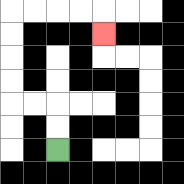{'start': '[2, 6]', 'end': '[4, 1]', 'path_directions': 'U,U,L,L,U,U,U,U,R,R,R,R,D', 'path_coordinates': '[[2, 6], [2, 5], [2, 4], [1, 4], [0, 4], [0, 3], [0, 2], [0, 1], [0, 0], [1, 0], [2, 0], [3, 0], [4, 0], [4, 1]]'}